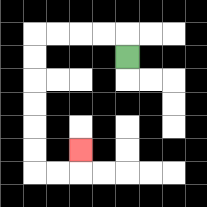{'start': '[5, 2]', 'end': '[3, 6]', 'path_directions': 'U,L,L,L,L,D,D,D,D,D,D,R,R,U', 'path_coordinates': '[[5, 2], [5, 1], [4, 1], [3, 1], [2, 1], [1, 1], [1, 2], [1, 3], [1, 4], [1, 5], [1, 6], [1, 7], [2, 7], [3, 7], [3, 6]]'}